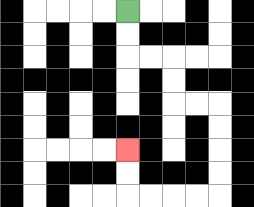{'start': '[5, 0]', 'end': '[5, 6]', 'path_directions': 'D,D,R,R,D,D,R,R,D,D,D,D,L,L,L,L,U,U', 'path_coordinates': '[[5, 0], [5, 1], [5, 2], [6, 2], [7, 2], [7, 3], [7, 4], [8, 4], [9, 4], [9, 5], [9, 6], [9, 7], [9, 8], [8, 8], [7, 8], [6, 8], [5, 8], [5, 7], [5, 6]]'}